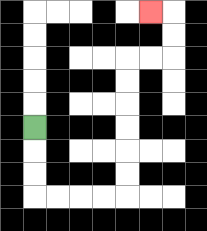{'start': '[1, 5]', 'end': '[6, 0]', 'path_directions': 'D,D,D,R,R,R,R,U,U,U,U,U,U,R,R,U,U,L', 'path_coordinates': '[[1, 5], [1, 6], [1, 7], [1, 8], [2, 8], [3, 8], [4, 8], [5, 8], [5, 7], [5, 6], [5, 5], [5, 4], [5, 3], [5, 2], [6, 2], [7, 2], [7, 1], [7, 0], [6, 0]]'}